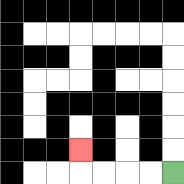{'start': '[7, 7]', 'end': '[3, 6]', 'path_directions': 'L,L,L,L,U', 'path_coordinates': '[[7, 7], [6, 7], [5, 7], [4, 7], [3, 7], [3, 6]]'}